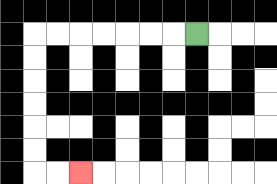{'start': '[8, 1]', 'end': '[3, 7]', 'path_directions': 'L,L,L,L,L,L,L,D,D,D,D,D,D,R,R', 'path_coordinates': '[[8, 1], [7, 1], [6, 1], [5, 1], [4, 1], [3, 1], [2, 1], [1, 1], [1, 2], [1, 3], [1, 4], [1, 5], [1, 6], [1, 7], [2, 7], [3, 7]]'}